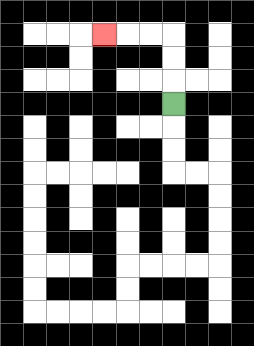{'start': '[7, 4]', 'end': '[4, 1]', 'path_directions': 'U,U,U,L,L,L', 'path_coordinates': '[[7, 4], [7, 3], [7, 2], [7, 1], [6, 1], [5, 1], [4, 1]]'}